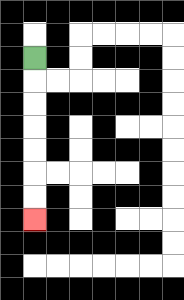{'start': '[1, 2]', 'end': '[1, 9]', 'path_directions': 'D,D,D,D,D,D,D', 'path_coordinates': '[[1, 2], [1, 3], [1, 4], [1, 5], [1, 6], [1, 7], [1, 8], [1, 9]]'}